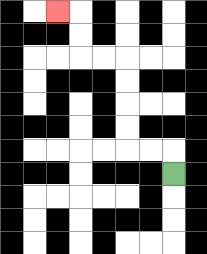{'start': '[7, 7]', 'end': '[2, 0]', 'path_directions': 'U,L,L,U,U,U,U,L,L,U,U,L', 'path_coordinates': '[[7, 7], [7, 6], [6, 6], [5, 6], [5, 5], [5, 4], [5, 3], [5, 2], [4, 2], [3, 2], [3, 1], [3, 0], [2, 0]]'}